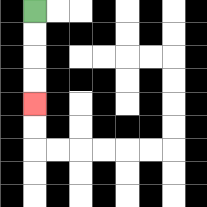{'start': '[1, 0]', 'end': '[1, 4]', 'path_directions': 'D,D,D,D', 'path_coordinates': '[[1, 0], [1, 1], [1, 2], [1, 3], [1, 4]]'}